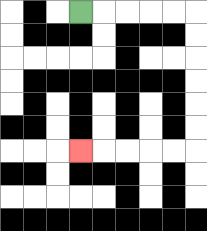{'start': '[3, 0]', 'end': '[3, 6]', 'path_directions': 'R,R,R,R,R,D,D,D,D,D,D,L,L,L,L,L', 'path_coordinates': '[[3, 0], [4, 0], [5, 0], [6, 0], [7, 0], [8, 0], [8, 1], [8, 2], [8, 3], [8, 4], [8, 5], [8, 6], [7, 6], [6, 6], [5, 6], [4, 6], [3, 6]]'}